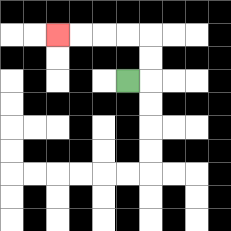{'start': '[5, 3]', 'end': '[2, 1]', 'path_directions': 'R,U,U,L,L,L,L', 'path_coordinates': '[[5, 3], [6, 3], [6, 2], [6, 1], [5, 1], [4, 1], [3, 1], [2, 1]]'}